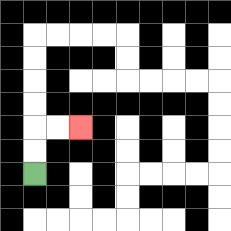{'start': '[1, 7]', 'end': '[3, 5]', 'path_directions': 'U,U,R,R', 'path_coordinates': '[[1, 7], [1, 6], [1, 5], [2, 5], [3, 5]]'}